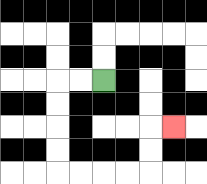{'start': '[4, 3]', 'end': '[7, 5]', 'path_directions': 'L,L,D,D,D,D,R,R,R,R,U,U,R', 'path_coordinates': '[[4, 3], [3, 3], [2, 3], [2, 4], [2, 5], [2, 6], [2, 7], [3, 7], [4, 7], [5, 7], [6, 7], [6, 6], [6, 5], [7, 5]]'}